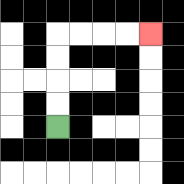{'start': '[2, 5]', 'end': '[6, 1]', 'path_directions': 'U,U,U,U,R,R,R,R', 'path_coordinates': '[[2, 5], [2, 4], [2, 3], [2, 2], [2, 1], [3, 1], [4, 1], [5, 1], [6, 1]]'}